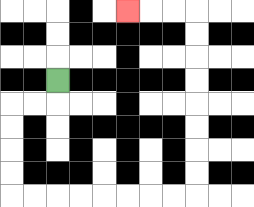{'start': '[2, 3]', 'end': '[5, 0]', 'path_directions': 'D,L,L,D,D,D,D,R,R,R,R,R,R,R,R,U,U,U,U,U,U,U,U,L,L,L', 'path_coordinates': '[[2, 3], [2, 4], [1, 4], [0, 4], [0, 5], [0, 6], [0, 7], [0, 8], [1, 8], [2, 8], [3, 8], [4, 8], [5, 8], [6, 8], [7, 8], [8, 8], [8, 7], [8, 6], [8, 5], [8, 4], [8, 3], [8, 2], [8, 1], [8, 0], [7, 0], [6, 0], [5, 0]]'}